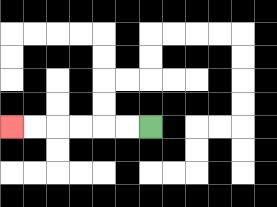{'start': '[6, 5]', 'end': '[0, 5]', 'path_directions': 'L,L,L,L,L,L', 'path_coordinates': '[[6, 5], [5, 5], [4, 5], [3, 5], [2, 5], [1, 5], [0, 5]]'}